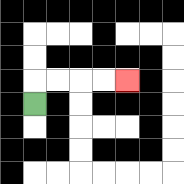{'start': '[1, 4]', 'end': '[5, 3]', 'path_directions': 'U,R,R,R,R', 'path_coordinates': '[[1, 4], [1, 3], [2, 3], [3, 3], [4, 3], [5, 3]]'}